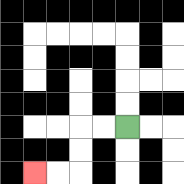{'start': '[5, 5]', 'end': '[1, 7]', 'path_directions': 'L,L,D,D,L,L', 'path_coordinates': '[[5, 5], [4, 5], [3, 5], [3, 6], [3, 7], [2, 7], [1, 7]]'}